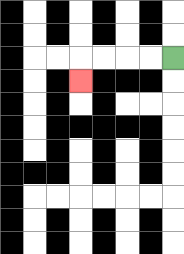{'start': '[7, 2]', 'end': '[3, 3]', 'path_directions': 'L,L,L,L,D', 'path_coordinates': '[[7, 2], [6, 2], [5, 2], [4, 2], [3, 2], [3, 3]]'}